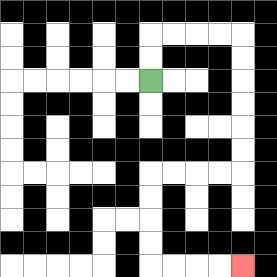{'start': '[6, 3]', 'end': '[10, 11]', 'path_directions': 'U,U,R,R,R,R,D,D,D,D,D,D,L,L,L,L,D,D,D,D,R,R,R,R', 'path_coordinates': '[[6, 3], [6, 2], [6, 1], [7, 1], [8, 1], [9, 1], [10, 1], [10, 2], [10, 3], [10, 4], [10, 5], [10, 6], [10, 7], [9, 7], [8, 7], [7, 7], [6, 7], [6, 8], [6, 9], [6, 10], [6, 11], [7, 11], [8, 11], [9, 11], [10, 11]]'}